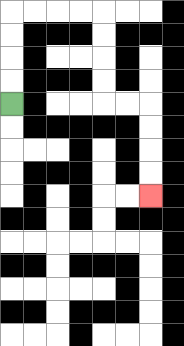{'start': '[0, 4]', 'end': '[6, 8]', 'path_directions': 'U,U,U,U,R,R,R,R,D,D,D,D,R,R,D,D,D,D', 'path_coordinates': '[[0, 4], [0, 3], [0, 2], [0, 1], [0, 0], [1, 0], [2, 0], [3, 0], [4, 0], [4, 1], [4, 2], [4, 3], [4, 4], [5, 4], [6, 4], [6, 5], [6, 6], [6, 7], [6, 8]]'}